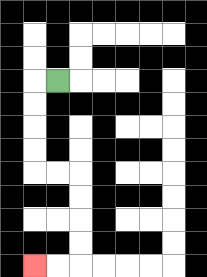{'start': '[2, 3]', 'end': '[1, 11]', 'path_directions': 'L,D,D,D,D,R,R,D,D,D,D,L,L', 'path_coordinates': '[[2, 3], [1, 3], [1, 4], [1, 5], [1, 6], [1, 7], [2, 7], [3, 7], [3, 8], [3, 9], [3, 10], [3, 11], [2, 11], [1, 11]]'}